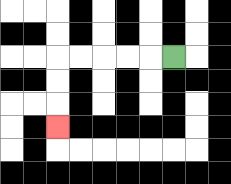{'start': '[7, 2]', 'end': '[2, 5]', 'path_directions': 'L,L,L,L,L,D,D,D', 'path_coordinates': '[[7, 2], [6, 2], [5, 2], [4, 2], [3, 2], [2, 2], [2, 3], [2, 4], [2, 5]]'}